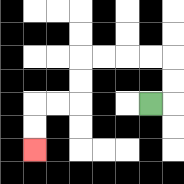{'start': '[6, 4]', 'end': '[1, 6]', 'path_directions': 'R,U,U,L,L,L,L,D,D,L,L,D,D', 'path_coordinates': '[[6, 4], [7, 4], [7, 3], [7, 2], [6, 2], [5, 2], [4, 2], [3, 2], [3, 3], [3, 4], [2, 4], [1, 4], [1, 5], [1, 6]]'}